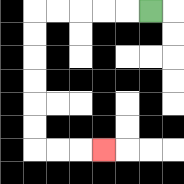{'start': '[6, 0]', 'end': '[4, 6]', 'path_directions': 'L,L,L,L,L,D,D,D,D,D,D,R,R,R', 'path_coordinates': '[[6, 0], [5, 0], [4, 0], [3, 0], [2, 0], [1, 0], [1, 1], [1, 2], [1, 3], [1, 4], [1, 5], [1, 6], [2, 6], [3, 6], [4, 6]]'}